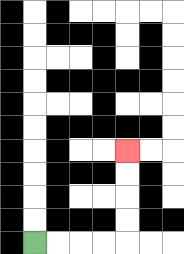{'start': '[1, 10]', 'end': '[5, 6]', 'path_directions': 'R,R,R,R,U,U,U,U', 'path_coordinates': '[[1, 10], [2, 10], [3, 10], [4, 10], [5, 10], [5, 9], [5, 8], [5, 7], [5, 6]]'}